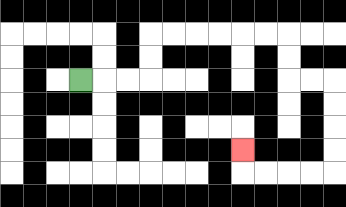{'start': '[3, 3]', 'end': '[10, 6]', 'path_directions': 'R,R,R,U,U,R,R,R,R,R,R,D,D,R,R,D,D,D,D,L,L,L,L,U', 'path_coordinates': '[[3, 3], [4, 3], [5, 3], [6, 3], [6, 2], [6, 1], [7, 1], [8, 1], [9, 1], [10, 1], [11, 1], [12, 1], [12, 2], [12, 3], [13, 3], [14, 3], [14, 4], [14, 5], [14, 6], [14, 7], [13, 7], [12, 7], [11, 7], [10, 7], [10, 6]]'}